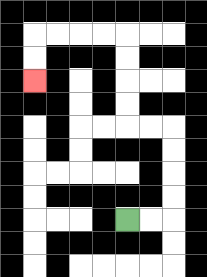{'start': '[5, 9]', 'end': '[1, 3]', 'path_directions': 'R,R,U,U,U,U,L,L,U,U,U,U,L,L,L,L,D,D', 'path_coordinates': '[[5, 9], [6, 9], [7, 9], [7, 8], [7, 7], [7, 6], [7, 5], [6, 5], [5, 5], [5, 4], [5, 3], [5, 2], [5, 1], [4, 1], [3, 1], [2, 1], [1, 1], [1, 2], [1, 3]]'}